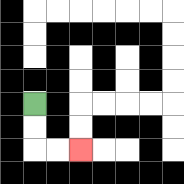{'start': '[1, 4]', 'end': '[3, 6]', 'path_directions': 'D,D,R,R', 'path_coordinates': '[[1, 4], [1, 5], [1, 6], [2, 6], [3, 6]]'}